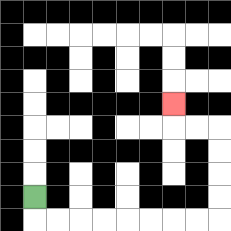{'start': '[1, 8]', 'end': '[7, 4]', 'path_directions': 'D,R,R,R,R,R,R,R,R,U,U,U,U,L,L,U', 'path_coordinates': '[[1, 8], [1, 9], [2, 9], [3, 9], [4, 9], [5, 9], [6, 9], [7, 9], [8, 9], [9, 9], [9, 8], [9, 7], [9, 6], [9, 5], [8, 5], [7, 5], [7, 4]]'}